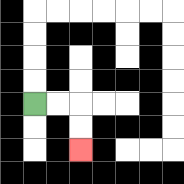{'start': '[1, 4]', 'end': '[3, 6]', 'path_directions': 'R,R,D,D', 'path_coordinates': '[[1, 4], [2, 4], [3, 4], [3, 5], [3, 6]]'}